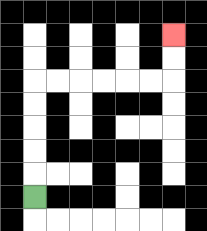{'start': '[1, 8]', 'end': '[7, 1]', 'path_directions': 'U,U,U,U,U,R,R,R,R,R,R,U,U', 'path_coordinates': '[[1, 8], [1, 7], [1, 6], [1, 5], [1, 4], [1, 3], [2, 3], [3, 3], [4, 3], [5, 3], [6, 3], [7, 3], [7, 2], [7, 1]]'}